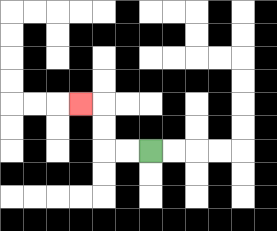{'start': '[6, 6]', 'end': '[3, 4]', 'path_directions': 'L,L,U,U,L', 'path_coordinates': '[[6, 6], [5, 6], [4, 6], [4, 5], [4, 4], [3, 4]]'}